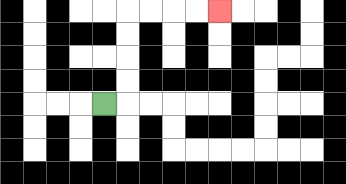{'start': '[4, 4]', 'end': '[9, 0]', 'path_directions': 'R,U,U,U,U,R,R,R,R', 'path_coordinates': '[[4, 4], [5, 4], [5, 3], [5, 2], [5, 1], [5, 0], [6, 0], [7, 0], [8, 0], [9, 0]]'}